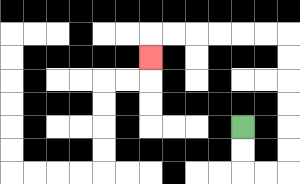{'start': '[10, 5]', 'end': '[6, 2]', 'path_directions': 'D,D,R,R,U,U,U,U,U,U,L,L,L,L,L,L,D', 'path_coordinates': '[[10, 5], [10, 6], [10, 7], [11, 7], [12, 7], [12, 6], [12, 5], [12, 4], [12, 3], [12, 2], [12, 1], [11, 1], [10, 1], [9, 1], [8, 1], [7, 1], [6, 1], [6, 2]]'}